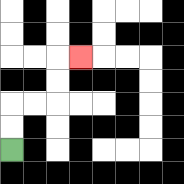{'start': '[0, 6]', 'end': '[3, 2]', 'path_directions': 'U,U,R,R,U,U,R', 'path_coordinates': '[[0, 6], [0, 5], [0, 4], [1, 4], [2, 4], [2, 3], [2, 2], [3, 2]]'}